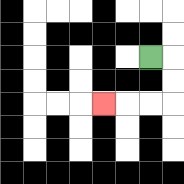{'start': '[6, 2]', 'end': '[4, 4]', 'path_directions': 'R,D,D,L,L,L', 'path_coordinates': '[[6, 2], [7, 2], [7, 3], [7, 4], [6, 4], [5, 4], [4, 4]]'}